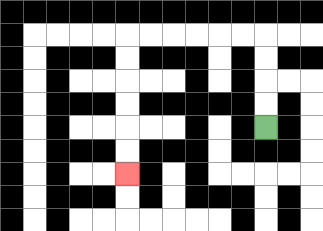{'start': '[11, 5]', 'end': '[5, 7]', 'path_directions': 'U,U,U,U,L,L,L,L,L,L,D,D,D,D,D,D', 'path_coordinates': '[[11, 5], [11, 4], [11, 3], [11, 2], [11, 1], [10, 1], [9, 1], [8, 1], [7, 1], [6, 1], [5, 1], [5, 2], [5, 3], [5, 4], [5, 5], [5, 6], [5, 7]]'}